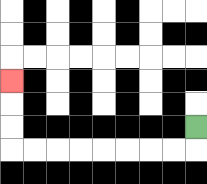{'start': '[8, 5]', 'end': '[0, 3]', 'path_directions': 'D,L,L,L,L,L,L,L,L,U,U,U', 'path_coordinates': '[[8, 5], [8, 6], [7, 6], [6, 6], [5, 6], [4, 6], [3, 6], [2, 6], [1, 6], [0, 6], [0, 5], [0, 4], [0, 3]]'}